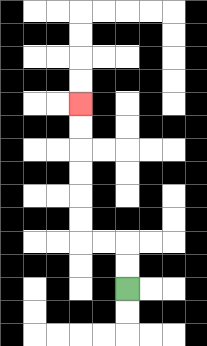{'start': '[5, 12]', 'end': '[3, 4]', 'path_directions': 'U,U,L,L,U,U,U,U,U,U', 'path_coordinates': '[[5, 12], [5, 11], [5, 10], [4, 10], [3, 10], [3, 9], [3, 8], [3, 7], [3, 6], [3, 5], [3, 4]]'}